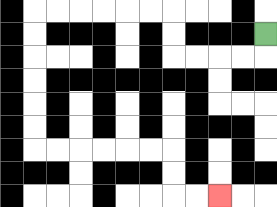{'start': '[11, 1]', 'end': '[9, 8]', 'path_directions': 'D,L,L,L,L,U,U,L,L,L,L,L,L,D,D,D,D,D,D,R,R,R,R,R,R,D,D,R,R', 'path_coordinates': '[[11, 1], [11, 2], [10, 2], [9, 2], [8, 2], [7, 2], [7, 1], [7, 0], [6, 0], [5, 0], [4, 0], [3, 0], [2, 0], [1, 0], [1, 1], [1, 2], [1, 3], [1, 4], [1, 5], [1, 6], [2, 6], [3, 6], [4, 6], [5, 6], [6, 6], [7, 6], [7, 7], [7, 8], [8, 8], [9, 8]]'}